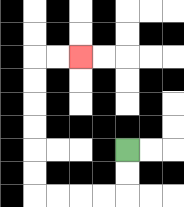{'start': '[5, 6]', 'end': '[3, 2]', 'path_directions': 'D,D,L,L,L,L,U,U,U,U,U,U,R,R', 'path_coordinates': '[[5, 6], [5, 7], [5, 8], [4, 8], [3, 8], [2, 8], [1, 8], [1, 7], [1, 6], [1, 5], [1, 4], [1, 3], [1, 2], [2, 2], [3, 2]]'}